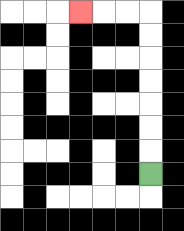{'start': '[6, 7]', 'end': '[3, 0]', 'path_directions': 'U,U,U,U,U,U,U,L,L,L', 'path_coordinates': '[[6, 7], [6, 6], [6, 5], [6, 4], [6, 3], [6, 2], [6, 1], [6, 0], [5, 0], [4, 0], [3, 0]]'}